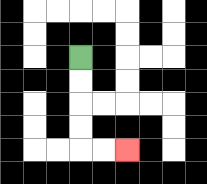{'start': '[3, 2]', 'end': '[5, 6]', 'path_directions': 'D,D,D,D,R,R', 'path_coordinates': '[[3, 2], [3, 3], [3, 4], [3, 5], [3, 6], [4, 6], [5, 6]]'}